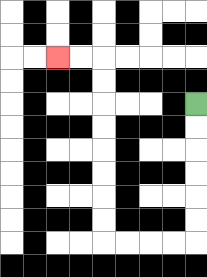{'start': '[8, 4]', 'end': '[2, 2]', 'path_directions': 'D,D,D,D,D,D,L,L,L,L,U,U,U,U,U,U,U,U,L,L', 'path_coordinates': '[[8, 4], [8, 5], [8, 6], [8, 7], [8, 8], [8, 9], [8, 10], [7, 10], [6, 10], [5, 10], [4, 10], [4, 9], [4, 8], [4, 7], [4, 6], [4, 5], [4, 4], [4, 3], [4, 2], [3, 2], [2, 2]]'}